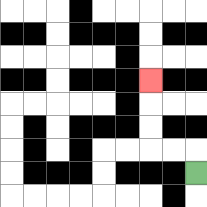{'start': '[8, 7]', 'end': '[6, 3]', 'path_directions': 'U,L,L,U,U,U', 'path_coordinates': '[[8, 7], [8, 6], [7, 6], [6, 6], [6, 5], [6, 4], [6, 3]]'}